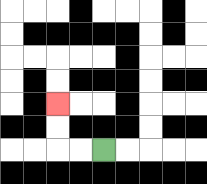{'start': '[4, 6]', 'end': '[2, 4]', 'path_directions': 'L,L,U,U', 'path_coordinates': '[[4, 6], [3, 6], [2, 6], [2, 5], [2, 4]]'}